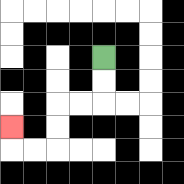{'start': '[4, 2]', 'end': '[0, 5]', 'path_directions': 'D,D,L,L,D,D,L,L,U', 'path_coordinates': '[[4, 2], [4, 3], [4, 4], [3, 4], [2, 4], [2, 5], [2, 6], [1, 6], [0, 6], [0, 5]]'}